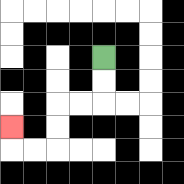{'start': '[4, 2]', 'end': '[0, 5]', 'path_directions': 'D,D,L,L,D,D,L,L,U', 'path_coordinates': '[[4, 2], [4, 3], [4, 4], [3, 4], [2, 4], [2, 5], [2, 6], [1, 6], [0, 6], [0, 5]]'}